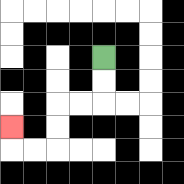{'start': '[4, 2]', 'end': '[0, 5]', 'path_directions': 'D,D,L,L,D,D,L,L,U', 'path_coordinates': '[[4, 2], [4, 3], [4, 4], [3, 4], [2, 4], [2, 5], [2, 6], [1, 6], [0, 6], [0, 5]]'}